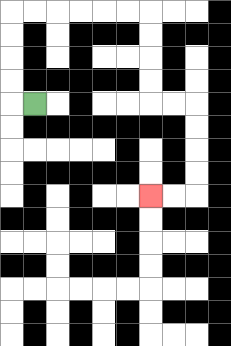{'start': '[1, 4]', 'end': '[6, 8]', 'path_directions': 'L,U,U,U,U,R,R,R,R,R,R,D,D,D,D,R,R,D,D,D,D,L,L', 'path_coordinates': '[[1, 4], [0, 4], [0, 3], [0, 2], [0, 1], [0, 0], [1, 0], [2, 0], [3, 0], [4, 0], [5, 0], [6, 0], [6, 1], [6, 2], [6, 3], [6, 4], [7, 4], [8, 4], [8, 5], [8, 6], [8, 7], [8, 8], [7, 8], [6, 8]]'}